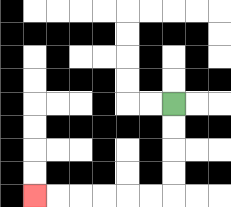{'start': '[7, 4]', 'end': '[1, 8]', 'path_directions': 'D,D,D,D,L,L,L,L,L,L', 'path_coordinates': '[[7, 4], [7, 5], [7, 6], [7, 7], [7, 8], [6, 8], [5, 8], [4, 8], [3, 8], [2, 8], [1, 8]]'}